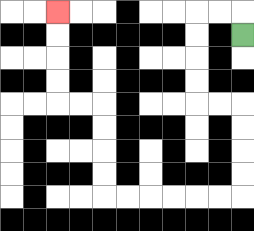{'start': '[10, 1]', 'end': '[2, 0]', 'path_directions': 'U,L,L,D,D,D,D,R,R,D,D,D,D,L,L,L,L,L,L,U,U,U,U,L,L,U,U,U,U', 'path_coordinates': '[[10, 1], [10, 0], [9, 0], [8, 0], [8, 1], [8, 2], [8, 3], [8, 4], [9, 4], [10, 4], [10, 5], [10, 6], [10, 7], [10, 8], [9, 8], [8, 8], [7, 8], [6, 8], [5, 8], [4, 8], [4, 7], [4, 6], [4, 5], [4, 4], [3, 4], [2, 4], [2, 3], [2, 2], [2, 1], [2, 0]]'}